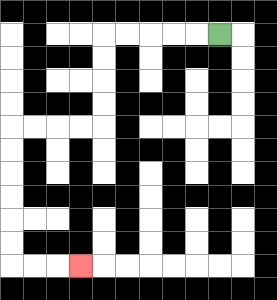{'start': '[9, 1]', 'end': '[3, 11]', 'path_directions': 'L,L,L,L,L,D,D,D,D,L,L,L,L,D,D,D,D,D,D,R,R,R', 'path_coordinates': '[[9, 1], [8, 1], [7, 1], [6, 1], [5, 1], [4, 1], [4, 2], [4, 3], [4, 4], [4, 5], [3, 5], [2, 5], [1, 5], [0, 5], [0, 6], [0, 7], [0, 8], [0, 9], [0, 10], [0, 11], [1, 11], [2, 11], [3, 11]]'}